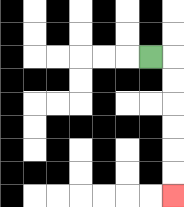{'start': '[6, 2]', 'end': '[7, 8]', 'path_directions': 'R,D,D,D,D,D,D', 'path_coordinates': '[[6, 2], [7, 2], [7, 3], [7, 4], [7, 5], [7, 6], [7, 7], [7, 8]]'}